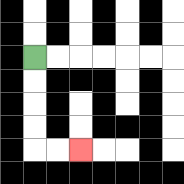{'start': '[1, 2]', 'end': '[3, 6]', 'path_directions': 'D,D,D,D,R,R', 'path_coordinates': '[[1, 2], [1, 3], [1, 4], [1, 5], [1, 6], [2, 6], [3, 6]]'}